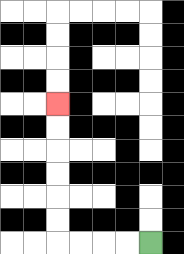{'start': '[6, 10]', 'end': '[2, 4]', 'path_directions': 'L,L,L,L,U,U,U,U,U,U', 'path_coordinates': '[[6, 10], [5, 10], [4, 10], [3, 10], [2, 10], [2, 9], [2, 8], [2, 7], [2, 6], [2, 5], [2, 4]]'}